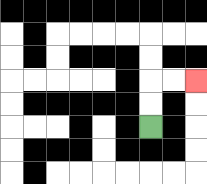{'start': '[6, 5]', 'end': '[8, 3]', 'path_directions': 'U,U,R,R', 'path_coordinates': '[[6, 5], [6, 4], [6, 3], [7, 3], [8, 3]]'}